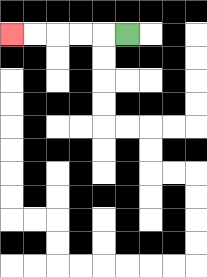{'start': '[5, 1]', 'end': '[0, 1]', 'path_directions': 'L,L,L,L,L', 'path_coordinates': '[[5, 1], [4, 1], [3, 1], [2, 1], [1, 1], [0, 1]]'}